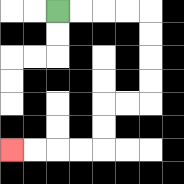{'start': '[2, 0]', 'end': '[0, 6]', 'path_directions': 'R,R,R,R,D,D,D,D,L,L,D,D,L,L,L,L', 'path_coordinates': '[[2, 0], [3, 0], [4, 0], [5, 0], [6, 0], [6, 1], [6, 2], [6, 3], [6, 4], [5, 4], [4, 4], [4, 5], [4, 6], [3, 6], [2, 6], [1, 6], [0, 6]]'}